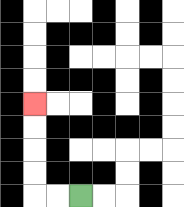{'start': '[3, 8]', 'end': '[1, 4]', 'path_directions': 'L,L,U,U,U,U', 'path_coordinates': '[[3, 8], [2, 8], [1, 8], [1, 7], [1, 6], [1, 5], [1, 4]]'}